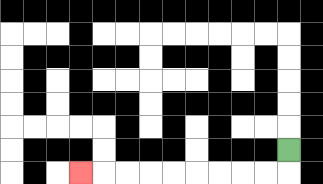{'start': '[12, 6]', 'end': '[3, 7]', 'path_directions': 'D,L,L,L,L,L,L,L,L,L', 'path_coordinates': '[[12, 6], [12, 7], [11, 7], [10, 7], [9, 7], [8, 7], [7, 7], [6, 7], [5, 7], [4, 7], [3, 7]]'}